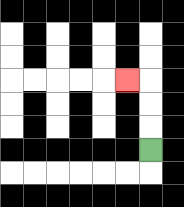{'start': '[6, 6]', 'end': '[5, 3]', 'path_directions': 'U,U,U,L', 'path_coordinates': '[[6, 6], [6, 5], [6, 4], [6, 3], [5, 3]]'}